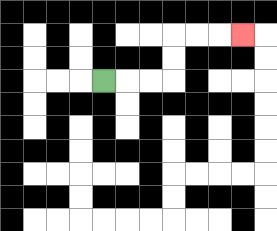{'start': '[4, 3]', 'end': '[10, 1]', 'path_directions': 'R,R,R,U,U,R,R,R', 'path_coordinates': '[[4, 3], [5, 3], [6, 3], [7, 3], [7, 2], [7, 1], [8, 1], [9, 1], [10, 1]]'}